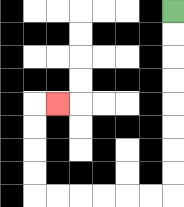{'start': '[7, 0]', 'end': '[2, 4]', 'path_directions': 'D,D,D,D,D,D,D,D,L,L,L,L,L,L,U,U,U,U,R', 'path_coordinates': '[[7, 0], [7, 1], [7, 2], [7, 3], [7, 4], [7, 5], [7, 6], [7, 7], [7, 8], [6, 8], [5, 8], [4, 8], [3, 8], [2, 8], [1, 8], [1, 7], [1, 6], [1, 5], [1, 4], [2, 4]]'}